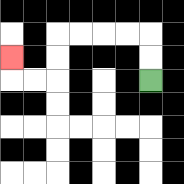{'start': '[6, 3]', 'end': '[0, 2]', 'path_directions': 'U,U,L,L,L,L,D,D,L,L,U', 'path_coordinates': '[[6, 3], [6, 2], [6, 1], [5, 1], [4, 1], [3, 1], [2, 1], [2, 2], [2, 3], [1, 3], [0, 3], [0, 2]]'}